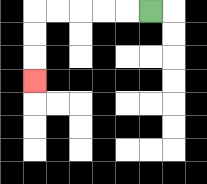{'start': '[6, 0]', 'end': '[1, 3]', 'path_directions': 'L,L,L,L,L,D,D,D', 'path_coordinates': '[[6, 0], [5, 0], [4, 0], [3, 0], [2, 0], [1, 0], [1, 1], [1, 2], [1, 3]]'}